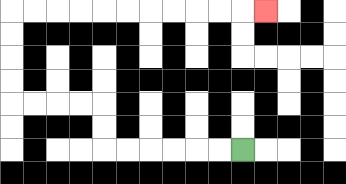{'start': '[10, 6]', 'end': '[11, 0]', 'path_directions': 'L,L,L,L,L,L,U,U,L,L,L,L,U,U,U,U,R,R,R,R,R,R,R,R,R,R,R', 'path_coordinates': '[[10, 6], [9, 6], [8, 6], [7, 6], [6, 6], [5, 6], [4, 6], [4, 5], [4, 4], [3, 4], [2, 4], [1, 4], [0, 4], [0, 3], [0, 2], [0, 1], [0, 0], [1, 0], [2, 0], [3, 0], [4, 0], [5, 0], [6, 0], [7, 0], [8, 0], [9, 0], [10, 0], [11, 0]]'}